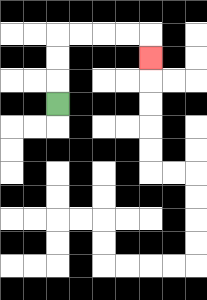{'start': '[2, 4]', 'end': '[6, 2]', 'path_directions': 'U,U,U,R,R,R,R,D', 'path_coordinates': '[[2, 4], [2, 3], [2, 2], [2, 1], [3, 1], [4, 1], [5, 1], [6, 1], [6, 2]]'}